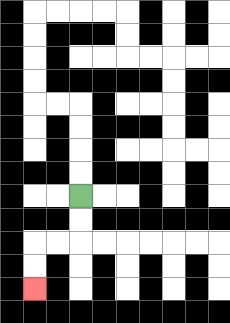{'start': '[3, 8]', 'end': '[1, 12]', 'path_directions': 'D,D,L,L,D,D', 'path_coordinates': '[[3, 8], [3, 9], [3, 10], [2, 10], [1, 10], [1, 11], [1, 12]]'}